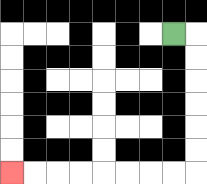{'start': '[7, 1]', 'end': '[0, 7]', 'path_directions': 'R,D,D,D,D,D,D,L,L,L,L,L,L,L,L', 'path_coordinates': '[[7, 1], [8, 1], [8, 2], [8, 3], [8, 4], [8, 5], [8, 6], [8, 7], [7, 7], [6, 7], [5, 7], [4, 7], [3, 7], [2, 7], [1, 7], [0, 7]]'}